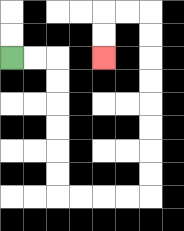{'start': '[0, 2]', 'end': '[4, 2]', 'path_directions': 'R,R,D,D,D,D,D,D,R,R,R,R,U,U,U,U,U,U,U,U,L,L,D,D', 'path_coordinates': '[[0, 2], [1, 2], [2, 2], [2, 3], [2, 4], [2, 5], [2, 6], [2, 7], [2, 8], [3, 8], [4, 8], [5, 8], [6, 8], [6, 7], [6, 6], [6, 5], [6, 4], [6, 3], [6, 2], [6, 1], [6, 0], [5, 0], [4, 0], [4, 1], [4, 2]]'}